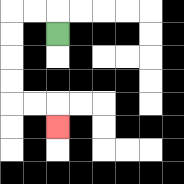{'start': '[2, 1]', 'end': '[2, 5]', 'path_directions': 'U,L,L,D,D,D,D,R,R,D', 'path_coordinates': '[[2, 1], [2, 0], [1, 0], [0, 0], [0, 1], [0, 2], [0, 3], [0, 4], [1, 4], [2, 4], [2, 5]]'}